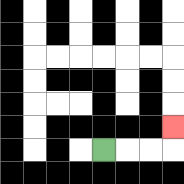{'start': '[4, 6]', 'end': '[7, 5]', 'path_directions': 'R,R,R,U', 'path_coordinates': '[[4, 6], [5, 6], [6, 6], [7, 6], [7, 5]]'}